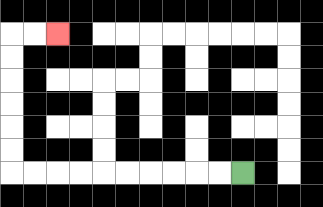{'start': '[10, 7]', 'end': '[2, 1]', 'path_directions': 'L,L,L,L,L,L,L,L,L,L,U,U,U,U,U,U,R,R', 'path_coordinates': '[[10, 7], [9, 7], [8, 7], [7, 7], [6, 7], [5, 7], [4, 7], [3, 7], [2, 7], [1, 7], [0, 7], [0, 6], [0, 5], [0, 4], [0, 3], [0, 2], [0, 1], [1, 1], [2, 1]]'}